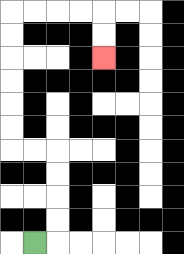{'start': '[1, 10]', 'end': '[4, 2]', 'path_directions': 'R,U,U,U,U,L,L,U,U,U,U,U,U,R,R,R,R,D,D', 'path_coordinates': '[[1, 10], [2, 10], [2, 9], [2, 8], [2, 7], [2, 6], [1, 6], [0, 6], [0, 5], [0, 4], [0, 3], [0, 2], [0, 1], [0, 0], [1, 0], [2, 0], [3, 0], [4, 0], [4, 1], [4, 2]]'}